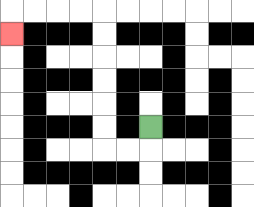{'start': '[6, 5]', 'end': '[0, 1]', 'path_directions': 'D,L,L,U,U,U,U,U,U,L,L,L,L,D', 'path_coordinates': '[[6, 5], [6, 6], [5, 6], [4, 6], [4, 5], [4, 4], [4, 3], [4, 2], [4, 1], [4, 0], [3, 0], [2, 0], [1, 0], [0, 0], [0, 1]]'}